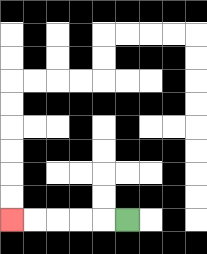{'start': '[5, 9]', 'end': '[0, 9]', 'path_directions': 'L,L,L,L,L', 'path_coordinates': '[[5, 9], [4, 9], [3, 9], [2, 9], [1, 9], [0, 9]]'}